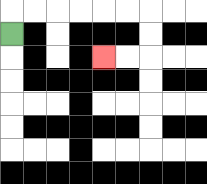{'start': '[0, 1]', 'end': '[4, 2]', 'path_directions': 'U,R,R,R,R,R,R,D,D,L,L', 'path_coordinates': '[[0, 1], [0, 0], [1, 0], [2, 0], [3, 0], [4, 0], [5, 0], [6, 0], [6, 1], [6, 2], [5, 2], [4, 2]]'}